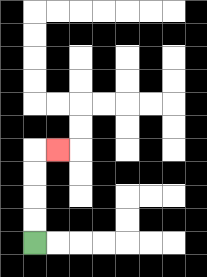{'start': '[1, 10]', 'end': '[2, 6]', 'path_directions': 'U,U,U,U,R', 'path_coordinates': '[[1, 10], [1, 9], [1, 8], [1, 7], [1, 6], [2, 6]]'}